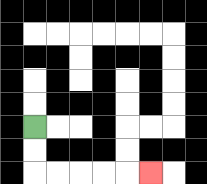{'start': '[1, 5]', 'end': '[6, 7]', 'path_directions': 'D,D,R,R,R,R,R', 'path_coordinates': '[[1, 5], [1, 6], [1, 7], [2, 7], [3, 7], [4, 7], [5, 7], [6, 7]]'}